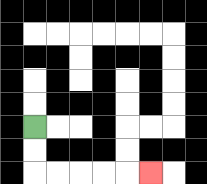{'start': '[1, 5]', 'end': '[6, 7]', 'path_directions': 'D,D,R,R,R,R,R', 'path_coordinates': '[[1, 5], [1, 6], [1, 7], [2, 7], [3, 7], [4, 7], [5, 7], [6, 7]]'}